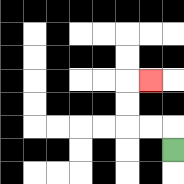{'start': '[7, 6]', 'end': '[6, 3]', 'path_directions': 'U,L,L,U,U,R', 'path_coordinates': '[[7, 6], [7, 5], [6, 5], [5, 5], [5, 4], [5, 3], [6, 3]]'}